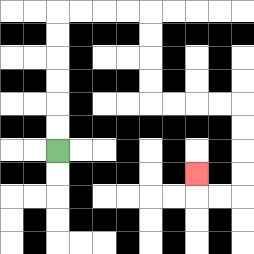{'start': '[2, 6]', 'end': '[8, 7]', 'path_directions': 'U,U,U,U,U,U,R,R,R,R,D,D,D,D,R,R,R,R,D,D,D,D,L,L,U', 'path_coordinates': '[[2, 6], [2, 5], [2, 4], [2, 3], [2, 2], [2, 1], [2, 0], [3, 0], [4, 0], [5, 0], [6, 0], [6, 1], [6, 2], [6, 3], [6, 4], [7, 4], [8, 4], [9, 4], [10, 4], [10, 5], [10, 6], [10, 7], [10, 8], [9, 8], [8, 8], [8, 7]]'}